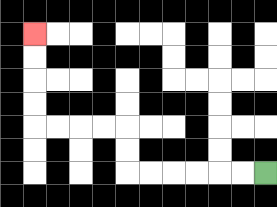{'start': '[11, 7]', 'end': '[1, 1]', 'path_directions': 'L,L,L,L,L,L,U,U,L,L,L,L,U,U,U,U', 'path_coordinates': '[[11, 7], [10, 7], [9, 7], [8, 7], [7, 7], [6, 7], [5, 7], [5, 6], [5, 5], [4, 5], [3, 5], [2, 5], [1, 5], [1, 4], [1, 3], [1, 2], [1, 1]]'}